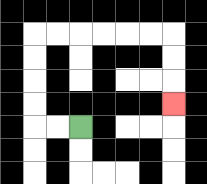{'start': '[3, 5]', 'end': '[7, 4]', 'path_directions': 'L,L,U,U,U,U,R,R,R,R,R,R,D,D,D', 'path_coordinates': '[[3, 5], [2, 5], [1, 5], [1, 4], [1, 3], [1, 2], [1, 1], [2, 1], [3, 1], [4, 1], [5, 1], [6, 1], [7, 1], [7, 2], [7, 3], [7, 4]]'}